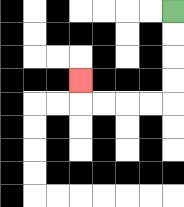{'start': '[7, 0]', 'end': '[3, 3]', 'path_directions': 'D,D,D,D,L,L,L,L,U', 'path_coordinates': '[[7, 0], [7, 1], [7, 2], [7, 3], [7, 4], [6, 4], [5, 4], [4, 4], [3, 4], [3, 3]]'}